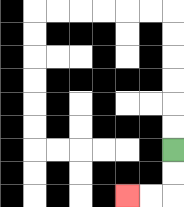{'start': '[7, 6]', 'end': '[5, 8]', 'path_directions': 'D,D,L,L', 'path_coordinates': '[[7, 6], [7, 7], [7, 8], [6, 8], [5, 8]]'}